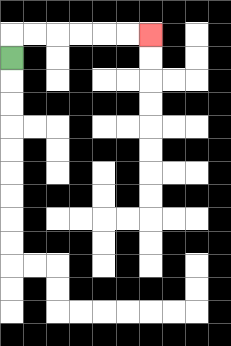{'start': '[0, 2]', 'end': '[6, 1]', 'path_directions': 'U,R,R,R,R,R,R', 'path_coordinates': '[[0, 2], [0, 1], [1, 1], [2, 1], [3, 1], [4, 1], [5, 1], [6, 1]]'}